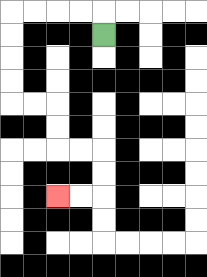{'start': '[4, 1]', 'end': '[2, 8]', 'path_directions': 'U,L,L,L,L,D,D,D,D,R,R,D,D,R,R,D,D,L,L', 'path_coordinates': '[[4, 1], [4, 0], [3, 0], [2, 0], [1, 0], [0, 0], [0, 1], [0, 2], [0, 3], [0, 4], [1, 4], [2, 4], [2, 5], [2, 6], [3, 6], [4, 6], [4, 7], [4, 8], [3, 8], [2, 8]]'}